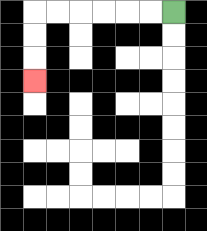{'start': '[7, 0]', 'end': '[1, 3]', 'path_directions': 'L,L,L,L,L,L,D,D,D', 'path_coordinates': '[[7, 0], [6, 0], [5, 0], [4, 0], [3, 0], [2, 0], [1, 0], [1, 1], [1, 2], [1, 3]]'}